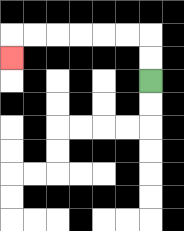{'start': '[6, 3]', 'end': '[0, 2]', 'path_directions': 'U,U,L,L,L,L,L,L,D', 'path_coordinates': '[[6, 3], [6, 2], [6, 1], [5, 1], [4, 1], [3, 1], [2, 1], [1, 1], [0, 1], [0, 2]]'}